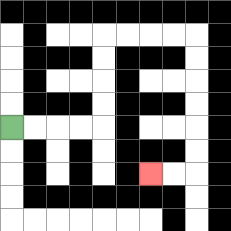{'start': '[0, 5]', 'end': '[6, 7]', 'path_directions': 'R,R,R,R,U,U,U,U,R,R,R,R,D,D,D,D,D,D,L,L', 'path_coordinates': '[[0, 5], [1, 5], [2, 5], [3, 5], [4, 5], [4, 4], [4, 3], [4, 2], [4, 1], [5, 1], [6, 1], [7, 1], [8, 1], [8, 2], [8, 3], [8, 4], [8, 5], [8, 6], [8, 7], [7, 7], [6, 7]]'}